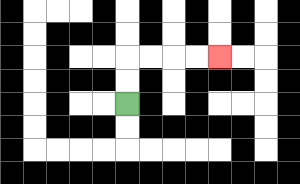{'start': '[5, 4]', 'end': '[9, 2]', 'path_directions': 'U,U,R,R,R,R', 'path_coordinates': '[[5, 4], [5, 3], [5, 2], [6, 2], [7, 2], [8, 2], [9, 2]]'}